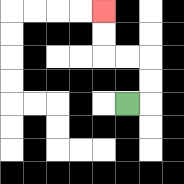{'start': '[5, 4]', 'end': '[4, 0]', 'path_directions': 'R,U,U,L,L,U,U', 'path_coordinates': '[[5, 4], [6, 4], [6, 3], [6, 2], [5, 2], [4, 2], [4, 1], [4, 0]]'}